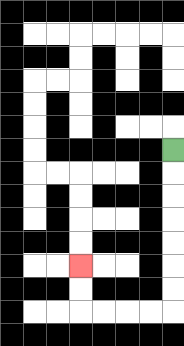{'start': '[7, 6]', 'end': '[3, 11]', 'path_directions': 'D,D,D,D,D,D,D,L,L,L,L,U,U', 'path_coordinates': '[[7, 6], [7, 7], [7, 8], [7, 9], [7, 10], [7, 11], [7, 12], [7, 13], [6, 13], [5, 13], [4, 13], [3, 13], [3, 12], [3, 11]]'}